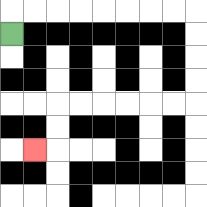{'start': '[0, 1]', 'end': '[1, 6]', 'path_directions': 'U,R,R,R,R,R,R,R,R,D,D,D,D,L,L,L,L,L,L,D,D,L', 'path_coordinates': '[[0, 1], [0, 0], [1, 0], [2, 0], [3, 0], [4, 0], [5, 0], [6, 0], [7, 0], [8, 0], [8, 1], [8, 2], [8, 3], [8, 4], [7, 4], [6, 4], [5, 4], [4, 4], [3, 4], [2, 4], [2, 5], [2, 6], [1, 6]]'}